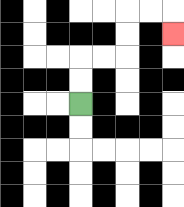{'start': '[3, 4]', 'end': '[7, 1]', 'path_directions': 'U,U,R,R,U,U,R,R,D', 'path_coordinates': '[[3, 4], [3, 3], [3, 2], [4, 2], [5, 2], [5, 1], [5, 0], [6, 0], [7, 0], [7, 1]]'}